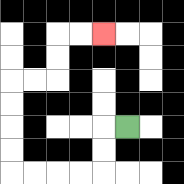{'start': '[5, 5]', 'end': '[4, 1]', 'path_directions': 'L,D,D,L,L,L,L,U,U,U,U,R,R,U,U,R,R', 'path_coordinates': '[[5, 5], [4, 5], [4, 6], [4, 7], [3, 7], [2, 7], [1, 7], [0, 7], [0, 6], [0, 5], [0, 4], [0, 3], [1, 3], [2, 3], [2, 2], [2, 1], [3, 1], [4, 1]]'}